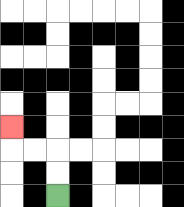{'start': '[2, 8]', 'end': '[0, 5]', 'path_directions': 'U,U,L,L,U', 'path_coordinates': '[[2, 8], [2, 7], [2, 6], [1, 6], [0, 6], [0, 5]]'}